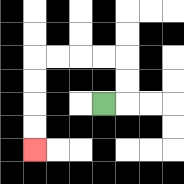{'start': '[4, 4]', 'end': '[1, 6]', 'path_directions': 'R,U,U,L,L,L,L,D,D,D,D', 'path_coordinates': '[[4, 4], [5, 4], [5, 3], [5, 2], [4, 2], [3, 2], [2, 2], [1, 2], [1, 3], [1, 4], [1, 5], [1, 6]]'}